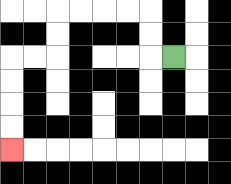{'start': '[7, 2]', 'end': '[0, 6]', 'path_directions': 'L,U,U,L,L,L,L,D,D,L,L,D,D,D,D', 'path_coordinates': '[[7, 2], [6, 2], [6, 1], [6, 0], [5, 0], [4, 0], [3, 0], [2, 0], [2, 1], [2, 2], [1, 2], [0, 2], [0, 3], [0, 4], [0, 5], [0, 6]]'}